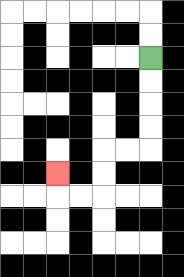{'start': '[6, 2]', 'end': '[2, 7]', 'path_directions': 'D,D,D,D,L,L,D,D,L,L,U', 'path_coordinates': '[[6, 2], [6, 3], [6, 4], [6, 5], [6, 6], [5, 6], [4, 6], [4, 7], [4, 8], [3, 8], [2, 8], [2, 7]]'}